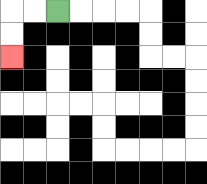{'start': '[2, 0]', 'end': '[0, 2]', 'path_directions': 'L,L,D,D', 'path_coordinates': '[[2, 0], [1, 0], [0, 0], [0, 1], [0, 2]]'}